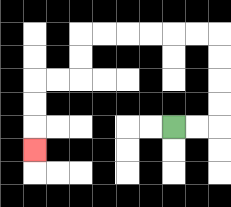{'start': '[7, 5]', 'end': '[1, 6]', 'path_directions': 'R,R,U,U,U,U,L,L,L,L,L,L,D,D,L,L,D,D,D', 'path_coordinates': '[[7, 5], [8, 5], [9, 5], [9, 4], [9, 3], [9, 2], [9, 1], [8, 1], [7, 1], [6, 1], [5, 1], [4, 1], [3, 1], [3, 2], [3, 3], [2, 3], [1, 3], [1, 4], [1, 5], [1, 6]]'}